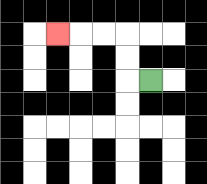{'start': '[6, 3]', 'end': '[2, 1]', 'path_directions': 'L,U,U,L,L,L', 'path_coordinates': '[[6, 3], [5, 3], [5, 2], [5, 1], [4, 1], [3, 1], [2, 1]]'}